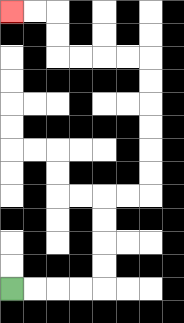{'start': '[0, 12]', 'end': '[0, 0]', 'path_directions': 'R,R,R,R,U,U,U,U,R,R,U,U,U,U,U,U,L,L,L,L,U,U,L,L', 'path_coordinates': '[[0, 12], [1, 12], [2, 12], [3, 12], [4, 12], [4, 11], [4, 10], [4, 9], [4, 8], [5, 8], [6, 8], [6, 7], [6, 6], [6, 5], [6, 4], [6, 3], [6, 2], [5, 2], [4, 2], [3, 2], [2, 2], [2, 1], [2, 0], [1, 0], [0, 0]]'}